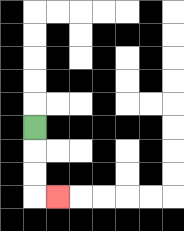{'start': '[1, 5]', 'end': '[2, 8]', 'path_directions': 'D,D,D,R', 'path_coordinates': '[[1, 5], [1, 6], [1, 7], [1, 8], [2, 8]]'}